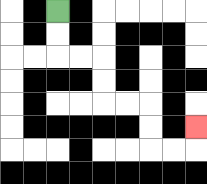{'start': '[2, 0]', 'end': '[8, 5]', 'path_directions': 'D,D,R,R,D,D,R,R,D,D,R,R,U', 'path_coordinates': '[[2, 0], [2, 1], [2, 2], [3, 2], [4, 2], [4, 3], [4, 4], [5, 4], [6, 4], [6, 5], [6, 6], [7, 6], [8, 6], [8, 5]]'}